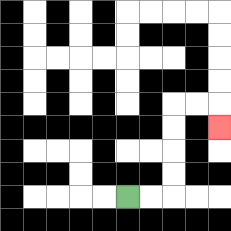{'start': '[5, 8]', 'end': '[9, 5]', 'path_directions': 'R,R,U,U,U,U,R,R,D', 'path_coordinates': '[[5, 8], [6, 8], [7, 8], [7, 7], [7, 6], [7, 5], [7, 4], [8, 4], [9, 4], [9, 5]]'}